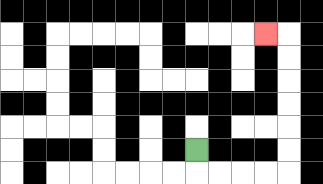{'start': '[8, 6]', 'end': '[11, 1]', 'path_directions': 'D,R,R,R,R,U,U,U,U,U,U,L', 'path_coordinates': '[[8, 6], [8, 7], [9, 7], [10, 7], [11, 7], [12, 7], [12, 6], [12, 5], [12, 4], [12, 3], [12, 2], [12, 1], [11, 1]]'}